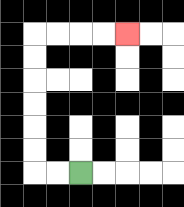{'start': '[3, 7]', 'end': '[5, 1]', 'path_directions': 'L,L,U,U,U,U,U,U,R,R,R,R', 'path_coordinates': '[[3, 7], [2, 7], [1, 7], [1, 6], [1, 5], [1, 4], [1, 3], [1, 2], [1, 1], [2, 1], [3, 1], [4, 1], [5, 1]]'}